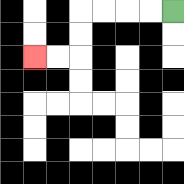{'start': '[7, 0]', 'end': '[1, 2]', 'path_directions': 'L,L,L,L,D,D,L,L', 'path_coordinates': '[[7, 0], [6, 0], [5, 0], [4, 0], [3, 0], [3, 1], [3, 2], [2, 2], [1, 2]]'}